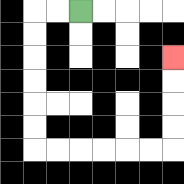{'start': '[3, 0]', 'end': '[7, 2]', 'path_directions': 'L,L,D,D,D,D,D,D,R,R,R,R,R,R,U,U,U,U', 'path_coordinates': '[[3, 0], [2, 0], [1, 0], [1, 1], [1, 2], [1, 3], [1, 4], [1, 5], [1, 6], [2, 6], [3, 6], [4, 6], [5, 6], [6, 6], [7, 6], [7, 5], [7, 4], [7, 3], [7, 2]]'}